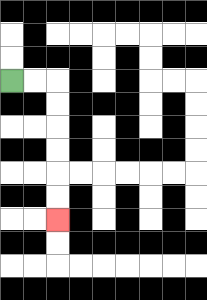{'start': '[0, 3]', 'end': '[2, 9]', 'path_directions': 'R,R,D,D,D,D,D,D', 'path_coordinates': '[[0, 3], [1, 3], [2, 3], [2, 4], [2, 5], [2, 6], [2, 7], [2, 8], [2, 9]]'}